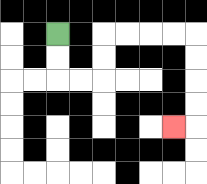{'start': '[2, 1]', 'end': '[7, 5]', 'path_directions': 'D,D,R,R,U,U,R,R,R,R,D,D,D,D,L', 'path_coordinates': '[[2, 1], [2, 2], [2, 3], [3, 3], [4, 3], [4, 2], [4, 1], [5, 1], [6, 1], [7, 1], [8, 1], [8, 2], [8, 3], [8, 4], [8, 5], [7, 5]]'}